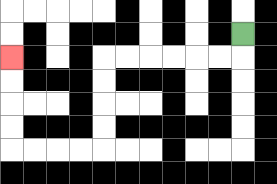{'start': '[10, 1]', 'end': '[0, 2]', 'path_directions': 'D,L,L,L,L,L,L,D,D,D,D,L,L,L,L,U,U,U,U', 'path_coordinates': '[[10, 1], [10, 2], [9, 2], [8, 2], [7, 2], [6, 2], [5, 2], [4, 2], [4, 3], [4, 4], [4, 5], [4, 6], [3, 6], [2, 6], [1, 6], [0, 6], [0, 5], [0, 4], [0, 3], [0, 2]]'}